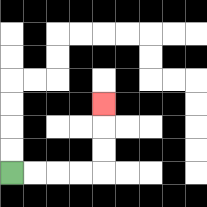{'start': '[0, 7]', 'end': '[4, 4]', 'path_directions': 'R,R,R,R,U,U,U', 'path_coordinates': '[[0, 7], [1, 7], [2, 7], [3, 7], [4, 7], [4, 6], [4, 5], [4, 4]]'}